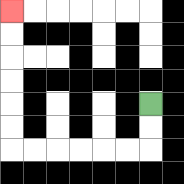{'start': '[6, 4]', 'end': '[0, 0]', 'path_directions': 'D,D,L,L,L,L,L,L,U,U,U,U,U,U', 'path_coordinates': '[[6, 4], [6, 5], [6, 6], [5, 6], [4, 6], [3, 6], [2, 6], [1, 6], [0, 6], [0, 5], [0, 4], [0, 3], [0, 2], [0, 1], [0, 0]]'}